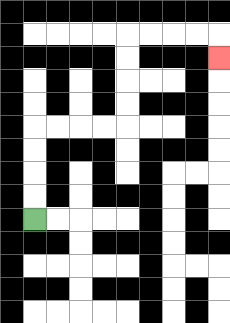{'start': '[1, 9]', 'end': '[9, 2]', 'path_directions': 'U,U,U,U,R,R,R,R,U,U,U,U,R,R,R,R,D', 'path_coordinates': '[[1, 9], [1, 8], [1, 7], [1, 6], [1, 5], [2, 5], [3, 5], [4, 5], [5, 5], [5, 4], [5, 3], [5, 2], [5, 1], [6, 1], [7, 1], [8, 1], [9, 1], [9, 2]]'}